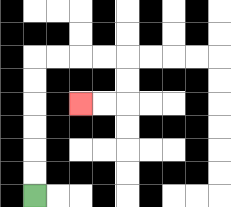{'start': '[1, 8]', 'end': '[3, 4]', 'path_directions': 'U,U,U,U,U,U,R,R,R,R,D,D,L,L', 'path_coordinates': '[[1, 8], [1, 7], [1, 6], [1, 5], [1, 4], [1, 3], [1, 2], [2, 2], [3, 2], [4, 2], [5, 2], [5, 3], [5, 4], [4, 4], [3, 4]]'}